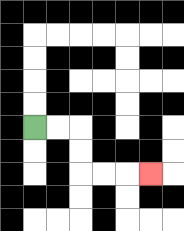{'start': '[1, 5]', 'end': '[6, 7]', 'path_directions': 'R,R,D,D,R,R,R', 'path_coordinates': '[[1, 5], [2, 5], [3, 5], [3, 6], [3, 7], [4, 7], [5, 7], [6, 7]]'}